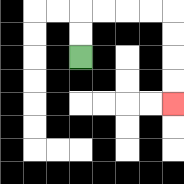{'start': '[3, 2]', 'end': '[7, 4]', 'path_directions': 'U,U,R,R,R,R,D,D,D,D', 'path_coordinates': '[[3, 2], [3, 1], [3, 0], [4, 0], [5, 0], [6, 0], [7, 0], [7, 1], [7, 2], [7, 3], [7, 4]]'}